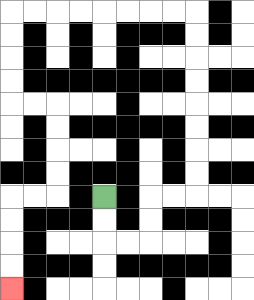{'start': '[4, 8]', 'end': '[0, 12]', 'path_directions': 'D,D,R,R,U,U,R,R,U,U,U,U,U,U,U,U,L,L,L,L,L,L,L,L,D,D,D,D,R,R,D,D,D,D,L,L,D,D,D,D', 'path_coordinates': '[[4, 8], [4, 9], [4, 10], [5, 10], [6, 10], [6, 9], [6, 8], [7, 8], [8, 8], [8, 7], [8, 6], [8, 5], [8, 4], [8, 3], [8, 2], [8, 1], [8, 0], [7, 0], [6, 0], [5, 0], [4, 0], [3, 0], [2, 0], [1, 0], [0, 0], [0, 1], [0, 2], [0, 3], [0, 4], [1, 4], [2, 4], [2, 5], [2, 6], [2, 7], [2, 8], [1, 8], [0, 8], [0, 9], [0, 10], [0, 11], [0, 12]]'}